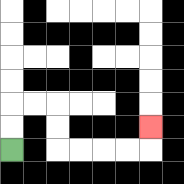{'start': '[0, 6]', 'end': '[6, 5]', 'path_directions': 'U,U,R,R,D,D,R,R,R,R,U', 'path_coordinates': '[[0, 6], [0, 5], [0, 4], [1, 4], [2, 4], [2, 5], [2, 6], [3, 6], [4, 6], [5, 6], [6, 6], [6, 5]]'}